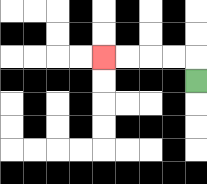{'start': '[8, 3]', 'end': '[4, 2]', 'path_directions': 'U,L,L,L,L', 'path_coordinates': '[[8, 3], [8, 2], [7, 2], [6, 2], [5, 2], [4, 2]]'}